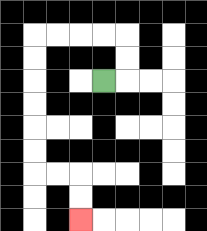{'start': '[4, 3]', 'end': '[3, 9]', 'path_directions': 'R,U,U,L,L,L,L,D,D,D,D,D,D,R,R,D,D', 'path_coordinates': '[[4, 3], [5, 3], [5, 2], [5, 1], [4, 1], [3, 1], [2, 1], [1, 1], [1, 2], [1, 3], [1, 4], [1, 5], [1, 6], [1, 7], [2, 7], [3, 7], [3, 8], [3, 9]]'}